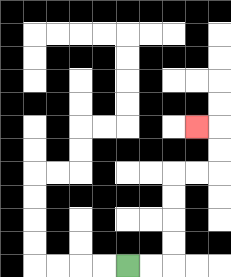{'start': '[5, 11]', 'end': '[8, 5]', 'path_directions': 'R,R,U,U,U,U,R,R,U,U,L', 'path_coordinates': '[[5, 11], [6, 11], [7, 11], [7, 10], [7, 9], [7, 8], [7, 7], [8, 7], [9, 7], [9, 6], [9, 5], [8, 5]]'}